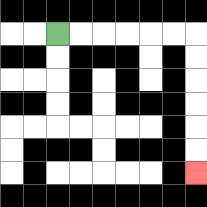{'start': '[2, 1]', 'end': '[8, 7]', 'path_directions': 'R,R,R,R,R,R,D,D,D,D,D,D', 'path_coordinates': '[[2, 1], [3, 1], [4, 1], [5, 1], [6, 1], [7, 1], [8, 1], [8, 2], [8, 3], [8, 4], [8, 5], [8, 6], [8, 7]]'}